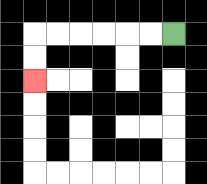{'start': '[7, 1]', 'end': '[1, 3]', 'path_directions': 'L,L,L,L,L,L,D,D', 'path_coordinates': '[[7, 1], [6, 1], [5, 1], [4, 1], [3, 1], [2, 1], [1, 1], [1, 2], [1, 3]]'}